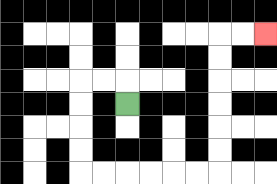{'start': '[5, 4]', 'end': '[11, 1]', 'path_directions': 'U,L,L,D,D,D,D,R,R,R,R,R,R,U,U,U,U,U,U,R,R', 'path_coordinates': '[[5, 4], [5, 3], [4, 3], [3, 3], [3, 4], [3, 5], [3, 6], [3, 7], [4, 7], [5, 7], [6, 7], [7, 7], [8, 7], [9, 7], [9, 6], [9, 5], [9, 4], [9, 3], [9, 2], [9, 1], [10, 1], [11, 1]]'}